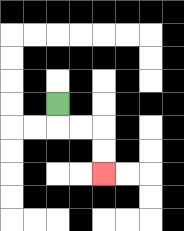{'start': '[2, 4]', 'end': '[4, 7]', 'path_directions': 'D,R,R,D,D', 'path_coordinates': '[[2, 4], [2, 5], [3, 5], [4, 5], [4, 6], [4, 7]]'}